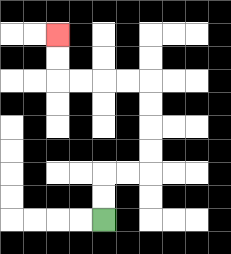{'start': '[4, 9]', 'end': '[2, 1]', 'path_directions': 'U,U,R,R,U,U,U,U,L,L,L,L,U,U', 'path_coordinates': '[[4, 9], [4, 8], [4, 7], [5, 7], [6, 7], [6, 6], [6, 5], [6, 4], [6, 3], [5, 3], [4, 3], [3, 3], [2, 3], [2, 2], [2, 1]]'}